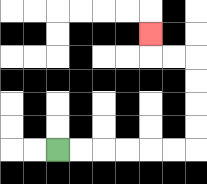{'start': '[2, 6]', 'end': '[6, 1]', 'path_directions': 'R,R,R,R,R,R,U,U,U,U,L,L,U', 'path_coordinates': '[[2, 6], [3, 6], [4, 6], [5, 6], [6, 6], [7, 6], [8, 6], [8, 5], [8, 4], [8, 3], [8, 2], [7, 2], [6, 2], [6, 1]]'}